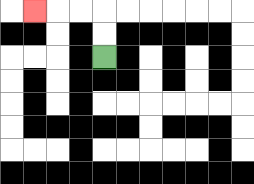{'start': '[4, 2]', 'end': '[1, 0]', 'path_directions': 'U,U,L,L,L', 'path_coordinates': '[[4, 2], [4, 1], [4, 0], [3, 0], [2, 0], [1, 0]]'}